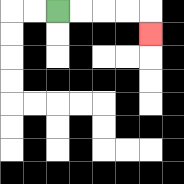{'start': '[2, 0]', 'end': '[6, 1]', 'path_directions': 'R,R,R,R,D', 'path_coordinates': '[[2, 0], [3, 0], [4, 0], [5, 0], [6, 0], [6, 1]]'}